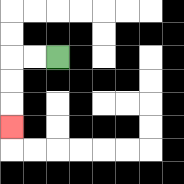{'start': '[2, 2]', 'end': '[0, 5]', 'path_directions': 'L,L,D,D,D', 'path_coordinates': '[[2, 2], [1, 2], [0, 2], [0, 3], [0, 4], [0, 5]]'}